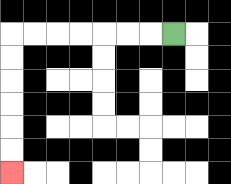{'start': '[7, 1]', 'end': '[0, 7]', 'path_directions': 'L,L,L,L,L,L,L,D,D,D,D,D,D', 'path_coordinates': '[[7, 1], [6, 1], [5, 1], [4, 1], [3, 1], [2, 1], [1, 1], [0, 1], [0, 2], [0, 3], [0, 4], [0, 5], [0, 6], [0, 7]]'}